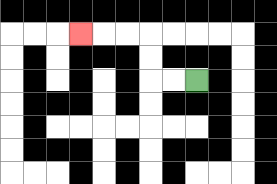{'start': '[8, 3]', 'end': '[3, 1]', 'path_directions': 'L,L,U,U,L,L,L', 'path_coordinates': '[[8, 3], [7, 3], [6, 3], [6, 2], [6, 1], [5, 1], [4, 1], [3, 1]]'}